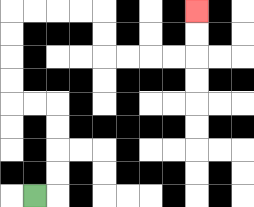{'start': '[1, 8]', 'end': '[8, 0]', 'path_directions': 'R,U,U,U,U,L,L,U,U,U,U,R,R,R,R,D,D,R,R,R,R,U,U', 'path_coordinates': '[[1, 8], [2, 8], [2, 7], [2, 6], [2, 5], [2, 4], [1, 4], [0, 4], [0, 3], [0, 2], [0, 1], [0, 0], [1, 0], [2, 0], [3, 0], [4, 0], [4, 1], [4, 2], [5, 2], [6, 2], [7, 2], [8, 2], [8, 1], [8, 0]]'}